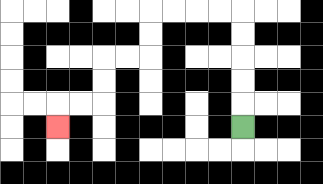{'start': '[10, 5]', 'end': '[2, 5]', 'path_directions': 'U,U,U,U,U,L,L,L,L,D,D,L,L,D,D,L,L,D', 'path_coordinates': '[[10, 5], [10, 4], [10, 3], [10, 2], [10, 1], [10, 0], [9, 0], [8, 0], [7, 0], [6, 0], [6, 1], [6, 2], [5, 2], [4, 2], [4, 3], [4, 4], [3, 4], [2, 4], [2, 5]]'}